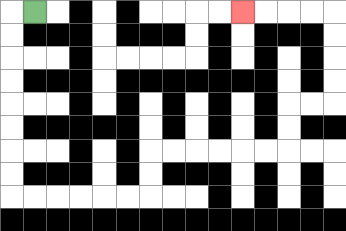{'start': '[1, 0]', 'end': '[10, 0]', 'path_directions': 'L,D,D,D,D,D,D,D,D,R,R,R,R,R,R,U,U,R,R,R,R,R,R,U,U,R,R,U,U,U,U,L,L,L,L', 'path_coordinates': '[[1, 0], [0, 0], [0, 1], [0, 2], [0, 3], [0, 4], [0, 5], [0, 6], [0, 7], [0, 8], [1, 8], [2, 8], [3, 8], [4, 8], [5, 8], [6, 8], [6, 7], [6, 6], [7, 6], [8, 6], [9, 6], [10, 6], [11, 6], [12, 6], [12, 5], [12, 4], [13, 4], [14, 4], [14, 3], [14, 2], [14, 1], [14, 0], [13, 0], [12, 0], [11, 0], [10, 0]]'}